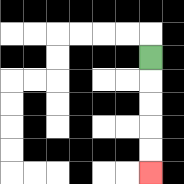{'start': '[6, 2]', 'end': '[6, 7]', 'path_directions': 'D,D,D,D,D', 'path_coordinates': '[[6, 2], [6, 3], [6, 4], [6, 5], [6, 6], [6, 7]]'}